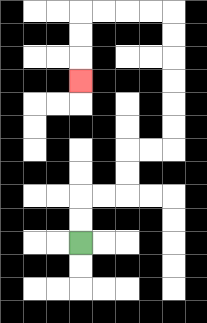{'start': '[3, 10]', 'end': '[3, 3]', 'path_directions': 'U,U,R,R,U,U,R,R,U,U,U,U,U,U,L,L,L,L,D,D,D', 'path_coordinates': '[[3, 10], [3, 9], [3, 8], [4, 8], [5, 8], [5, 7], [5, 6], [6, 6], [7, 6], [7, 5], [7, 4], [7, 3], [7, 2], [7, 1], [7, 0], [6, 0], [5, 0], [4, 0], [3, 0], [3, 1], [3, 2], [3, 3]]'}